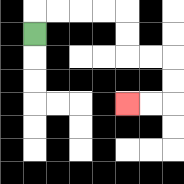{'start': '[1, 1]', 'end': '[5, 4]', 'path_directions': 'U,R,R,R,R,D,D,R,R,D,D,L,L', 'path_coordinates': '[[1, 1], [1, 0], [2, 0], [3, 0], [4, 0], [5, 0], [5, 1], [5, 2], [6, 2], [7, 2], [7, 3], [7, 4], [6, 4], [5, 4]]'}